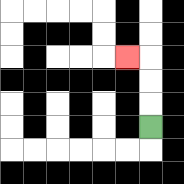{'start': '[6, 5]', 'end': '[5, 2]', 'path_directions': 'U,U,U,L', 'path_coordinates': '[[6, 5], [6, 4], [6, 3], [6, 2], [5, 2]]'}